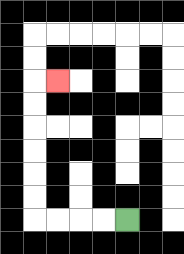{'start': '[5, 9]', 'end': '[2, 3]', 'path_directions': 'L,L,L,L,U,U,U,U,U,U,R', 'path_coordinates': '[[5, 9], [4, 9], [3, 9], [2, 9], [1, 9], [1, 8], [1, 7], [1, 6], [1, 5], [1, 4], [1, 3], [2, 3]]'}